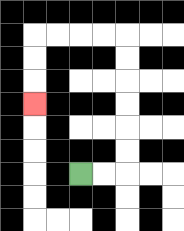{'start': '[3, 7]', 'end': '[1, 4]', 'path_directions': 'R,R,U,U,U,U,U,U,L,L,L,L,D,D,D', 'path_coordinates': '[[3, 7], [4, 7], [5, 7], [5, 6], [5, 5], [5, 4], [5, 3], [5, 2], [5, 1], [4, 1], [3, 1], [2, 1], [1, 1], [1, 2], [1, 3], [1, 4]]'}